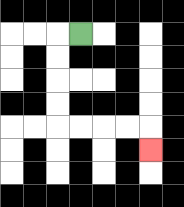{'start': '[3, 1]', 'end': '[6, 6]', 'path_directions': 'L,D,D,D,D,R,R,R,R,D', 'path_coordinates': '[[3, 1], [2, 1], [2, 2], [2, 3], [2, 4], [2, 5], [3, 5], [4, 5], [5, 5], [6, 5], [6, 6]]'}